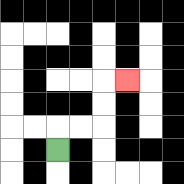{'start': '[2, 6]', 'end': '[5, 3]', 'path_directions': 'U,R,R,U,U,R', 'path_coordinates': '[[2, 6], [2, 5], [3, 5], [4, 5], [4, 4], [4, 3], [5, 3]]'}